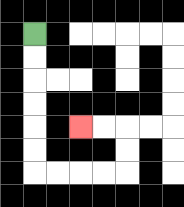{'start': '[1, 1]', 'end': '[3, 5]', 'path_directions': 'D,D,D,D,D,D,R,R,R,R,U,U,L,L', 'path_coordinates': '[[1, 1], [1, 2], [1, 3], [1, 4], [1, 5], [1, 6], [1, 7], [2, 7], [3, 7], [4, 7], [5, 7], [5, 6], [5, 5], [4, 5], [3, 5]]'}